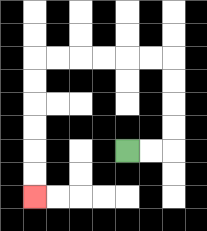{'start': '[5, 6]', 'end': '[1, 8]', 'path_directions': 'R,R,U,U,U,U,L,L,L,L,L,L,D,D,D,D,D,D', 'path_coordinates': '[[5, 6], [6, 6], [7, 6], [7, 5], [7, 4], [7, 3], [7, 2], [6, 2], [5, 2], [4, 2], [3, 2], [2, 2], [1, 2], [1, 3], [1, 4], [1, 5], [1, 6], [1, 7], [1, 8]]'}